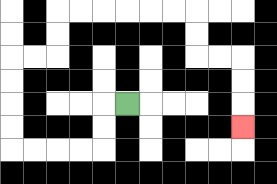{'start': '[5, 4]', 'end': '[10, 5]', 'path_directions': 'L,D,D,L,L,L,L,U,U,U,U,R,R,U,U,R,R,R,R,R,R,D,D,R,R,D,D,D', 'path_coordinates': '[[5, 4], [4, 4], [4, 5], [4, 6], [3, 6], [2, 6], [1, 6], [0, 6], [0, 5], [0, 4], [0, 3], [0, 2], [1, 2], [2, 2], [2, 1], [2, 0], [3, 0], [4, 0], [5, 0], [6, 0], [7, 0], [8, 0], [8, 1], [8, 2], [9, 2], [10, 2], [10, 3], [10, 4], [10, 5]]'}